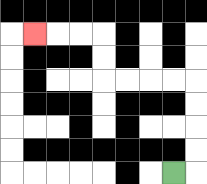{'start': '[7, 7]', 'end': '[1, 1]', 'path_directions': 'R,U,U,U,U,L,L,L,L,U,U,L,L,L', 'path_coordinates': '[[7, 7], [8, 7], [8, 6], [8, 5], [8, 4], [8, 3], [7, 3], [6, 3], [5, 3], [4, 3], [4, 2], [4, 1], [3, 1], [2, 1], [1, 1]]'}